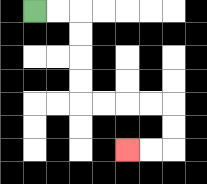{'start': '[1, 0]', 'end': '[5, 6]', 'path_directions': 'R,R,D,D,D,D,R,R,R,R,D,D,L,L', 'path_coordinates': '[[1, 0], [2, 0], [3, 0], [3, 1], [3, 2], [3, 3], [3, 4], [4, 4], [5, 4], [6, 4], [7, 4], [7, 5], [7, 6], [6, 6], [5, 6]]'}